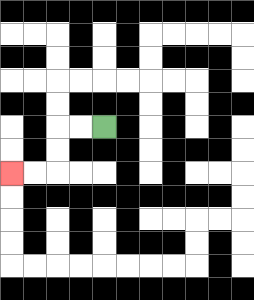{'start': '[4, 5]', 'end': '[0, 7]', 'path_directions': 'L,L,D,D,L,L', 'path_coordinates': '[[4, 5], [3, 5], [2, 5], [2, 6], [2, 7], [1, 7], [0, 7]]'}